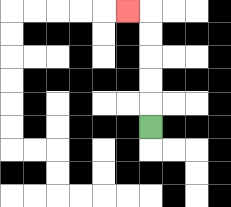{'start': '[6, 5]', 'end': '[5, 0]', 'path_directions': 'U,U,U,U,U,L', 'path_coordinates': '[[6, 5], [6, 4], [6, 3], [6, 2], [6, 1], [6, 0], [5, 0]]'}